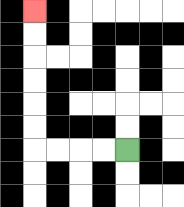{'start': '[5, 6]', 'end': '[1, 0]', 'path_directions': 'L,L,L,L,U,U,U,U,U,U', 'path_coordinates': '[[5, 6], [4, 6], [3, 6], [2, 6], [1, 6], [1, 5], [1, 4], [1, 3], [1, 2], [1, 1], [1, 0]]'}